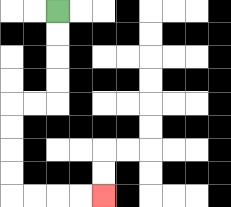{'start': '[2, 0]', 'end': '[4, 8]', 'path_directions': 'D,D,D,D,L,L,D,D,D,D,R,R,R,R', 'path_coordinates': '[[2, 0], [2, 1], [2, 2], [2, 3], [2, 4], [1, 4], [0, 4], [0, 5], [0, 6], [0, 7], [0, 8], [1, 8], [2, 8], [3, 8], [4, 8]]'}